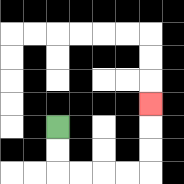{'start': '[2, 5]', 'end': '[6, 4]', 'path_directions': 'D,D,R,R,R,R,U,U,U', 'path_coordinates': '[[2, 5], [2, 6], [2, 7], [3, 7], [4, 7], [5, 7], [6, 7], [6, 6], [6, 5], [6, 4]]'}